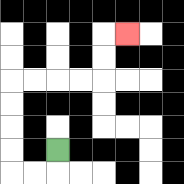{'start': '[2, 6]', 'end': '[5, 1]', 'path_directions': 'D,L,L,U,U,U,U,R,R,R,R,U,U,R', 'path_coordinates': '[[2, 6], [2, 7], [1, 7], [0, 7], [0, 6], [0, 5], [0, 4], [0, 3], [1, 3], [2, 3], [3, 3], [4, 3], [4, 2], [4, 1], [5, 1]]'}